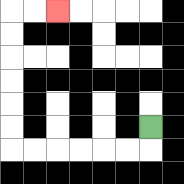{'start': '[6, 5]', 'end': '[2, 0]', 'path_directions': 'D,L,L,L,L,L,L,U,U,U,U,U,U,R,R', 'path_coordinates': '[[6, 5], [6, 6], [5, 6], [4, 6], [3, 6], [2, 6], [1, 6], [0, 6], [0, 5], [0, 4], [0, 3], [0, 2], [0, 1], [0, 0], [1, 0], [2, 0]]'}